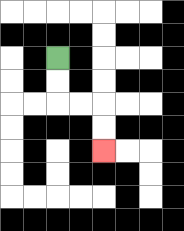{'start': '[2, 2]', 'end': '[4, 6]', 'path_directions': 'D,D,R,R,D,D', 'path_coordinates': '[[2, 2], [2, 3], [2, 4], [3, 4], [4, 4], [4, 5], [4, 6]]'}